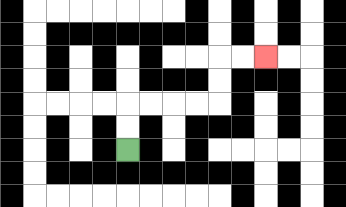{'start': '[5, 6]', 'end': '[11, 2]', 'path_directions': 'U,U,R,R,R,R,U,U,R,R', 'path_coordinates': '[[5, 6], [5, 5], [5, 4], [6, 4], [7, 4], [8, 4], [9, 4], [9, 3], [9, 2], [10, 2], [11, 2]]'}